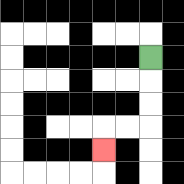{'start': '[6, 2]', 'end': '[4, 6]', 'path_directions': 'D,D,D,L,L,D', 'path_coordinates': '[[6, 2], [6, 3], [6, 4], [6, 5], [5, 5], [4, 5], [4, 6]]'}